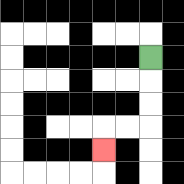{'start': '[6, 2]', 'end': '[4, 6]', 'path_directions': 'D,D,D,L,L,D', 'path_coordinates': '[[6, 2], [6, 3], [6, 4], [6, 5], [5, 5], [4, 5], [4, 6]]'}